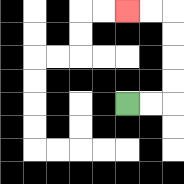{'start': '[5, 4]', 'end': '[5, 0]', 'path_directions': 'R,R,U,U,U,U,L,L', 'path_coordinates': '[[5, 4], [6, 4], [7, 4], [7, 3], [7, 2], [7, 1], [7, 0], [6, 0], [5, 0]]'}